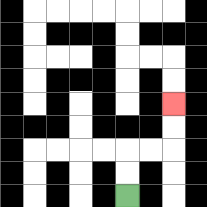{'start': '[5, 8]', 'end': '[7, 4]', 'path_directions': 'U,U,R,R,U,U', 'path_coordinates': '[[5, 8], [5, 7], [5, 6], [6, 6], [7, 6], [7, 5], [7, 4]]'}